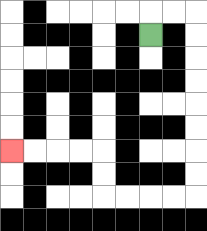{'start': '[6, 1]', 'end': '[0, 6]', 'path_directions': 'U,R,R,D,D,D,D,D,D,D,D,L,L,L,L,U,U,L,L,L,L', 'path_coordinates': '[[6, 1], [6, 0], [7, 0], [8, 0], [8, 1], [8, 2], [8, 3], [8, 4], [8, 5], [8, 6], [8, 7], [8, 8], [7, 8], [6, 8], [5, 8], [4, 8], [4, 7], [4, 6], [3, 6], [2, 6], [1, 6], [0, 6]]'}